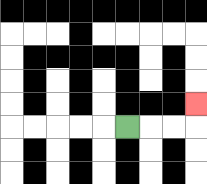{'start': '[5, 5]', 'end': '[8, 4]', 'path_directions': 'R,R,R,U', 'path_coordinates': '[[5, 5], [6, 5], [7, 5], [8, 5], [8, 4]]'}